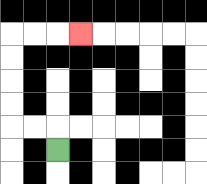{'start': '[2, 6]', 'end': '[3, 1]', 'path_directions': 'U,L,L,U,U,U,U,R,R,R', 'path_coordinates': '[[2, 6], [2, 5], [1, 5], [0, 5], [0, 4], [0, 3], [0, 2], [0, 1], [1, 1], [2, 1], [3, 1]]'}